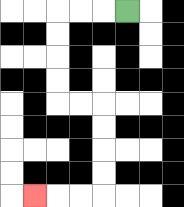{'start': '[5, 0]', 'end': '[1, 8]', 'path_directions': 'L,L,L,D,D,D,D,R,R,D,D,D,D,L,L,L', 'path_coordinates': '[[5, 0], [4, 0], [3, 0], [2, 0], [2, 1], [2, 2], [2, 3], [2, 4], [3, 4], [4, 4], [4, 5], [4, 6], [4, 7], [4, 8], [3, 8], [2, 8], [1, 8]]'}